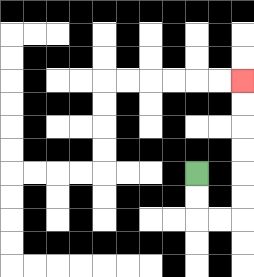{'start': '[8, 7]', 'end': '[10, 3]', 'path_directions': 'D,D,R,R,U,U,U,U,U,U', 'path_coordinates': '[[8, 7], [8, 8], [8, 9], [9, 9], [10, 9], [10, 8], [10, 7], [10, 6], [10, 5], [10, 4], [10, 3]]'}